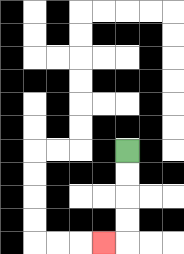{'start': '[5, 6]', 'end': '[4, 10]', 'path_directions': 'D,D,D,D,L', 'path_coordinates': '[[5, 6], [5, 7], [5, 8], [5, 9], [5, 10], [4, 10]]'}